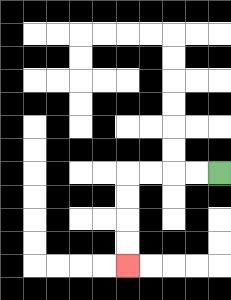{'start': '[9, 7]', 'end': '[5, 11]', 'path_directions': 'L,L,L,L,D,D,D,D', 'path_coordinates': '[[9, 7], [8, 7], [7, 7], [6, 7], [5, 7], [5, 8], [5, 9], [5, 10], [5, 11]]'}